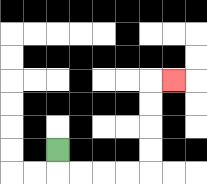{'start': '[2, 6]', 'end': '[7, 3]', 'path_directions': 'D,R,R,R,R,U,U,U,U,R', 'path_coordinates': '[[2, 6], [2, 7], [3, 7], [4, 7], [5, 7], [6, 7], [6, 6], [6, 5], [6, 4], [6, 3], [7, 3]]'}